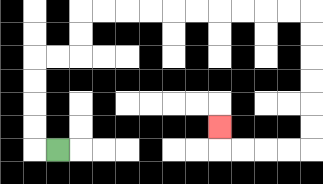{'start': '[2, 6]', 'end': '[9, 5]', 'path_directions': 'L,U,U,U,U,R,R,U,U,R,R,R,R,R,R,R,R,R,R,D,D,D,D,D,D,L,L,L,L,U', 'path_coordinates': '[[2, 6], [1, 6], [1, 5], [1, 4], [1, 3], [1, 2], [2, 2], [3, 2], [3, 1], [3, 0], [4, 0], [5, 0], [6, 0], [7, 0], [8, 0], [9, 0], [10, 0], [11, 0], [12, 0], [13, 0], [13, 1], [13, 2], [13, 3], [13, 4], [13, 5], [13, 6], [12, 6], [11, 6], [10, 6], [9, 6], [9, 5]]'}